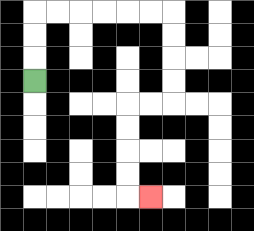{'start': '[1, 3]', 'end': '[6, 8]', 'path_directions': 'U,U,U,R,R,R,R,R,R,D,D,D,D,L,L,D,D,D,D,R', 'path_coordinates': '[[1, 3], [1, 2], [1, 1], [1, 0], [2, 0], [3, 0], [4, 0], [5, 0], [6, 0], [7, 0], [7, 1], [7, 2], [7, 3], [7, 4], [6, 4], [5, 4], [5, 5], [5, 6], [5, 7], [5, 8], [6, 8]]'}